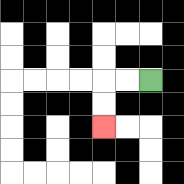{'start': '[6, 3]', 'end': '[4, 5]', 'path_directions': 'L,L,D,D', 'path_coordinates': '[[6, 3], [5, 3], [4, 3], [4, 4], [4, 5]]'}